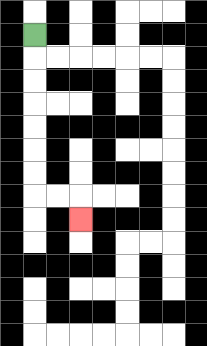{'start': '[1, 1]', 'end': '[3, 9]', 'path_directions': 'D,D,D,D,D,D,D,R,R,D', 'path_coordinates': '[[1, 1], [1, 2], [1, 3], [1, 4], [1, 5], [1, 6], [1, 7], [1, 8], [2, 8], [3, 8], [3, 9]]'}